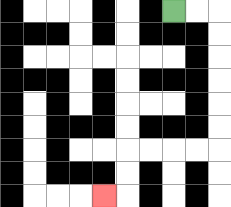{'start': '[7, 0]', 'end': '[4, 8]', 'path_directions': 'R,R,D,D,D,D,D,D,L,L,L,L,D,D,L', 'path_coordinates': '[[7, 0], [8, 0], [9, 0], [9, 1], [9, 2], [9, 3], [9, 4], [9, 5], [9, 6], [8, 6], [7, 6], [6, 6], [5, 6], [5, 7], [5, 8], [4, 8]]'}